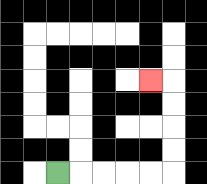{'start': '[2, 7]', 'end': '[6, 3]', 'path_directions': 'R,R,R,R,R,U,U,U,U,L', 'path_coordinates': '[[2, 7], [3, 7], [4, 7], [5, 7], [6, 7], [7, 7], [7, 6], [7, 5], [7, 4], [7, 3], [6, 3]]'}